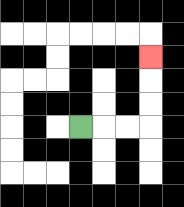{'start': '[3, 5]', 'end': '[6, 2]', 'path_directions': 'R,R,R,U,U,U', 'path_coordinates': '[[3, 5], [4, 5], [5, 5], [6, 5], [6, 4], [6, 3], [6, 2]]'}